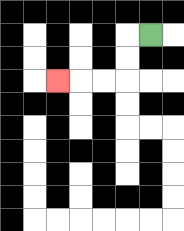{'start': '[6, 1]', 'end': '[2, 3]', 'path_directions': 'L,D,D,L,L,L', 'path_coordinates': '[[6, 1], [5, 1], [5, 2], [5, 3], [4, 3], [3, 3], [2, 3]]'}